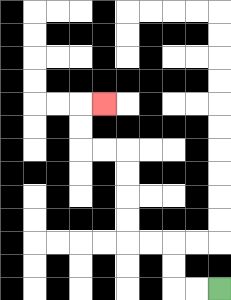{'start': '[9, 12]', 'end': '[4, 4]', 'path_directions': 'L,L,U,U,L,L,U,U,U,U,L,L,U,U,R', 'path_coordinates': '[[9, 12], [8, 12], [7, 12], [7, 11], [7, 10], [6, 10], [5, 10], [5, 9], [5, 8], [5, 7], [5, 6], [4, 6], [3, 6], [3, 5], [3, 4], [4, 4]]'}